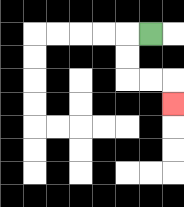{'start': '[6, 1]', 'end': '[7, 4]', 'path_directions': 'L,D,D,R,R,D', 'path_coordinates': '[[6, 1], [5, 1], [5, 2], [5, 3], [6, 3], [7, 3], [7, 4]]'}